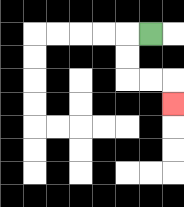{'start': '[6, 1]', 'end': '[7, 4]', 'path_directions': 'L,D,D,R,R,D', 'path_coordinates': '[[6, 1], [5, 1], [5, 2], [5, 3], [6, 3], [7, 3], [7, 4]]'}